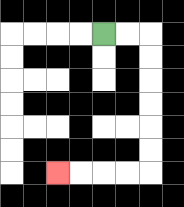{'start': '[4, 1]', 'end': '[2, 7]', 'path_directions': 'R,R,D,D,D,D,D,D,L,L,L,L', 'path_coordinates': '[[4, 1], [5, 1], [6, 1], [6, 2], [6, 3], [6, 4], [6, 5], [6, 6], [6, 7], [5, 7], [4, 7], [3, 7], [2, 7]]'}